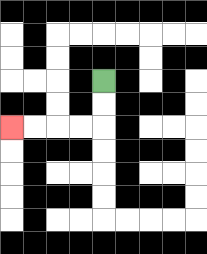{'start': '[4, 3]', 'end': '[0, 5]', 'path_directions': 'D,D,L,L,L,L', 'path_coordinates': '[[4, 3], [4, 4], [4, 5], [3, 5], [2, 5], [1, 5], [0, 5]]'}